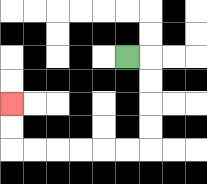{'start': '[5, 2]', 'end': '[0, 4]', 'path_directions': 'R,D,D,D,D,L,L,L,L,L,L,U,U', 'path_coordinates': '[[5, 2], [6, 2], [6, 3], [6, 4], [6, 5], [6, 6], [5, 6], [4, 6], [3, 6], [2, 6], [1, 6], [0, 6], [0, 5], [0, 4]]'}